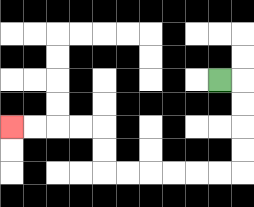{'start': '[9, 3]', 'end': '[0, 5]', 'path_directions': 'R,D,D,D,D,L,L,L,L,L,L,U,U,L,L,L,L', 'path_coordinates': '[[9, 3], [10, 3], [10, 4], [10, 5], [10, 6], [10, 7], [9, 7], [8, 7], [7, 7], [6, 7], [5, 7], [4, 7], [4, 6], [4, 5], [3, 5], [2, 5], [1, 5], [0, 5]]'}